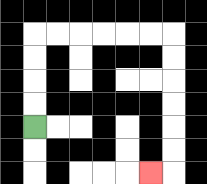{'start': '[1, 5]', 'end': '[6, 7]', 'path_directions': 'U,U,U,U,R,R,R,R,R,R,D,D,D,D,D,D,L', 'path_coordinates': '[[1, 5], [1, 4], [1, 3], [1, 2], [1, 1], [2, 1], [3, 1], [4, 1], [5, 1], [6, 1], [7, 1], [7, 2], [7, 3], [7, 4], [7, 5], [7, 6], [7, 7], [6, 7]]'}